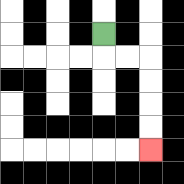{'start': '[4, 1]', 'end': '[6, 6]', 'path_directions': 'D,R,R,D,D,D,D', 'path_coordinates': '[[4, 1], [4, 2], [5, 2], [6, 2], [6, 3], [6, 4], [6, 5], [6, 6]]'}